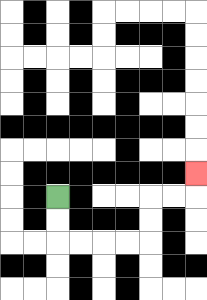{'start': '[2, 8]', 'end': '[8, 7]', 'path_directions': 'D,D,R,R,R,R,U,U,R,R,U', 'path_coordinates': '[[2, 8], [2, 9], [2, 10], [3, 10], [4, 10], [5, 10], [6, 10], [6, 9], [6, 8], [7, 8], [8, 8], [8, 7]]'}